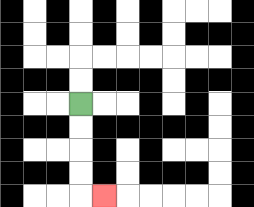{'start': '[3, 4]', 'end': '[4, 8]', 'path_directions': 'D,D,D,D,R', 'path_coordinates': '[[3, 4], [3, 5], [3, 6], [3, 7], [3, 8], [4, 8]]'}